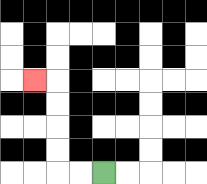{'start': '[4, 7]', 'end': '[1, 3]', 'path_directions': 'L,L,U,U,U,U,L', 'path_coordinates': '[[4, 7], [3, 7], [2, 7], [2, 6], [2, 5], [2, 4], [2, 3], [1, 3]]'}